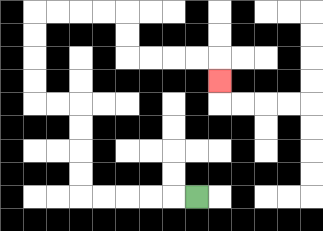{'start': '[8, 8]', 'end': '[9, 3]', 'path_directions': 'L,L,L,L,L,U,U,U,U,L,L,U,U,U,U,R,R,R,R,D,D,R,R,R,R,D', 'path_coordinates': '[[8, 8], [7, 8], [6, 8], [5, 8], [4, 8], [3, 8], [3, 7], [3, 6], [3, 5], [3, 4], [2, 4], [1, 4], [1, 3], [1, 2], [1, 1], [1, 0], [2, 0], [3, 0], [4, 0], [5, 0], [5, 1], [5, 2], [6, 2], [7, 2], [8, 2], [9, 2], [9, 3]]'}